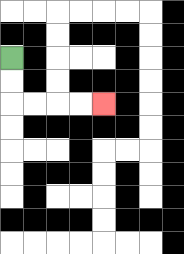{'start': '[0, 2]', 'end': '[4, 4]', 'path_directions': 'D,D,R,R,R,R', 'path_coordinates': '[[0, 2], [0, 3], [0, 4], [1, 4], [2, 4], [3, 4], [4, 4]]'}